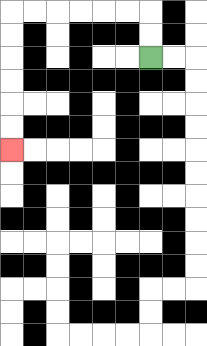{'start': '[6, 2]', 'end': '[0, 6]', 'path_directions': 'U,U,L,L,L,L,L,L,D,D,D,D,D,D', 'path_coordinates': '[[6, 2], [6, 1], [6, 0], [5, 0], [4, 0], [3, 0], [2, 0], [1, 0], [0, 0], [0, 1], [0, 2], [0, 3], [0, 4], [0, 5], [0, 6]]'}